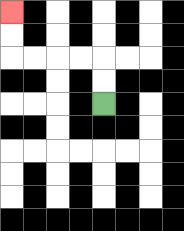{'start': '[4, 4]', 'end': '[0, 0]', 'path_directions': 'U,U,L,L,L,L,U,U', 'path_coordinates': '[[4, 4], [4, 3], [4, 2], [3, 2], [2, 2], [1, 2], [0, 2], [0, 1], [0, 0]]'}